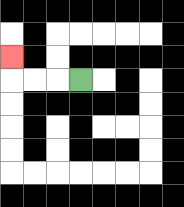{'start': '[3, 3]', 'end': '[0, 2]', 'path_directions': 'L,L,L,U', 'path_coordinates': '[[3, 3], [2, 3], [1, 3], [0, 3], [0, 2]]'}